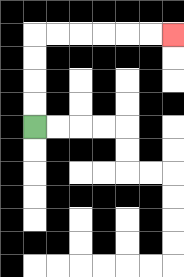{'start': '[1, 5]', 'end': '[7, 1]', 'path_directions': 'U,U,U,U,R,R,R,R,R,R', 'path_coordinates': '[[1, 5], [1, 4], [1, 3], [1, 2], [1, 1], [2, 1], [3, 1], [4, 1], [5, 1], [6, 1], [7, 1]]'}